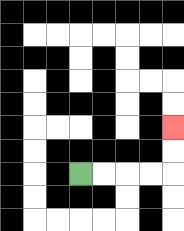{'start': '[3, 7]', 'end': '[7, 5]', 'path_directions': 'R,R,R,R,U,U', 'path_coordinates': '[[3, 7], [4, 7], [5, 7], [6, 7], [7, 7], [7, 6], [7, 5]]'}